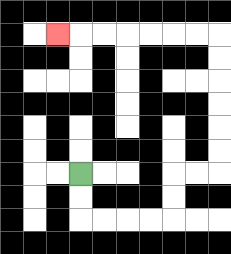{'start': '[3, 7]', 'end': '[2, 1]', 'path_directions': 'D,D,R,R,R,R,U,U,R,R,U,U,U,U,U,U,L,L,L,L,L,L,L', 'path_coordinates': '[[3, 7], [3, 8], [3, 9], [4, 9], [5, 9], [6, 9], [7, 9], [7, 8], [7, 7], [8, 7], [9, 7], [9, 6], [9, 5], [9, 4], [9, 3], [9, 2], [9, 1], [8, 1], [7, 1], [6, 1], [5, 1], [4, 1], [3, 1], [2, 1]]'}